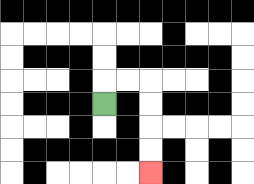{'start': '[4, 4]', 'end': '[6, 7]', 'path_directions': 'U,R,R,D,D,D,D', 'path_coordinates': '[[4, 4], [4, 3], [5, 3], [6, 3], [6, 4], [6, 5], [6, 6], [6, 7]]'}